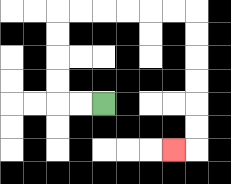{'start': '[4, 4]', 'end': '[7, 6]', 'path_directions': 'L,L,U,U,U,U,R,R,R,R,R,R,D,D,D,D,D,D,L', 'path_coordinates': '[[4, 4], [3, 4], [2, 4], [2, 3], [2, 2], [2, 1], [2, 0], [3, 0], [4, 0], [5, 0], [6, 0], [7, 0], [8, 0], [8, 1], [8, 2], [8, 3], [8, 4], [8, 5], [8, 6], [7, 6]]'}